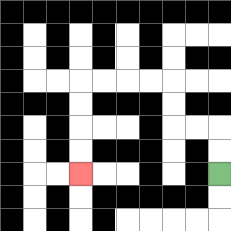{'start': '[9, 7]', 'end': '[3, 7]', 'path_directions': 'U,U,L,L,U,U,L,L,L,L,D,D,D,D', 'path_coordinates': '[[9, 7], [9, 6], [9, 5], [8, 5], [7, 5], [7, 4], [7, 3], [6, 3], [5, 3], [4, 3], [3, 3], [3, 4], [3, 5], [3, 6], [3, 7]]'}